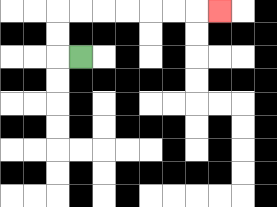{'start': '[3, 2]', 'end': '[9, 0]', 'path_directions': 'L,U,U,R,R,R,R,R,R,R', 'path_coordinates': '[[3, 2], [2, 2], [2, 1], [2, 0], [3, 0], [4, 0], [5, 0], [6, 0], [7, 0], [8, 0], [9, 0]]'}